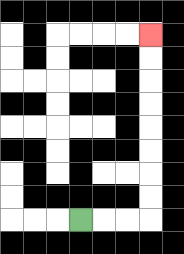{'start': '[3, 9]', 'end': '[6, 1]', 'path_directions': 'R,R,R,U,U,U,U,U,U,U,U', 'path_coordinates': '[[3, 9], [4, 9], [5, 9], [6, 9], [6, 8], [6, 7], [6, 6], [6, 5], [6, 4], [6, 3], [6, 2], [6, 1]]'}